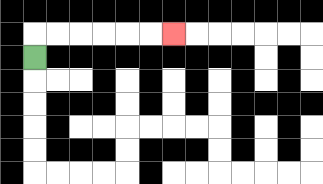{'start': '[1, 2]', 'end': '[7, 1]', 'path_directions': 'U,R,R,R,R,R,R', 'path_coordinates': '[[1, 2], [1, 1], [2, 1], [3, 1], [4, 1], [5, 1], [6, 1], [7, 1]]'}